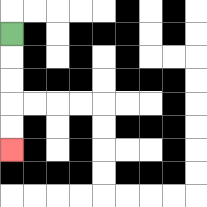{'start': '[0, 1]', 'end': '[0, 6]', 'path_directions': 'D,D,D,D,D', 'path_coordinates': '[[0, 1], [0, 2], [0, 3], [0, 4], [0, 5], [0, 6]]'}